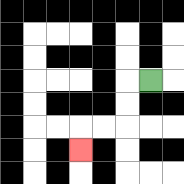{'start': '[6, 3]', 'end': '[3, 6]', 'path_directions': 'L,D,D,L,L,D', 'path_coordinates': '[[6, 3], [5, 3], [5, 4], [5, 5], [4, 5], [3, 5], [3, 6]]'}